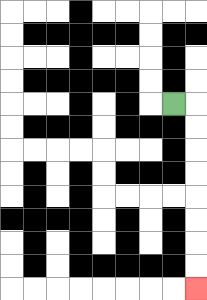{'start': '[7, 4]', 'end': '[8, 12]', 'path_directions': 'R,D,D,D,D,D,D,D,D', 'path_coordinates': '[[7, 4], [8, 4], [8, 5], [8, 6], [8, 7], [8, 8], [8, 9], [8, 10], [8, 11], [8, 12]]'}